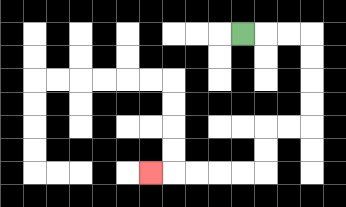{'start': '[10, 1]', 'end': '[6, 7]', 'path_directions': 'R,R,R,D,D,D,D,L,L,D,D,L,L,L,L,L', 'path_coordinates': '[[10, 1], [11, 1], [12, 1], [13, 1], [13, 2], [13, 3], [13, 4], [13, 5], [12, 5], [11, 5], [11, 6], [11, 7], [10, 7], [9, 7], [8, 7], [7, 7], [6, 7]]'}